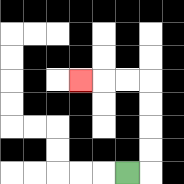{'start': '[5, 7]', 'end': '[3, 3]', 'path_directions': 'R,U,U,U,U,L,L,L', 'path_coordinates': '[[5, 7], [6, 7], [6, 6], [6, 5], [6, 4], [6, 3], [5, 3], [4, 3], [3, 3]]'}